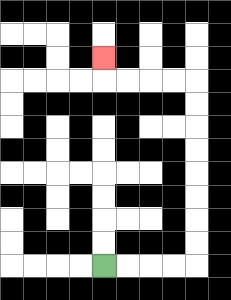{'start': '[4, 11]', 'end': '[4, 2]', 'path_directions': 'R,R,R,R,U,U,U,U,U,U,U,U,L,L,L,L,U', 'path_coordinates': '[[4, 11], [5, 11], [6, 11], [7, 11], [8, 11], [8, 10], [8, 9], [8, 8], [8, 7], [8, 6], [8, 5], [8, 4], [8, 3], [7, 3], [6, 3], [5, 3], [4, 3], [4, 2]]'}